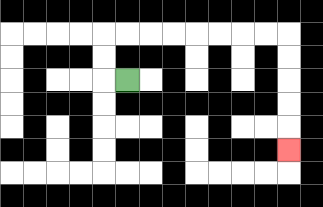{'start': '[5, 3]', 'end': '[12, 6]', 'path_directions': 'L,U,U,R,R,R,R,R,R,R,R,D,D,D,D,D', 'path_coordinates': '[[5, 3], [4, 3], [4, 2], [4, 1], [5, 1], [6, 1], [7, 1], [8, 1], [9, 1], [10, 1], [11, 1], [12, 1], [12, 2], [12, 3], [12, 4], [12, 5], [12, 6]]'}